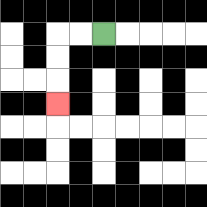{'start': '[4, 1]', 'end': '[2, 4]', 'path_directions': 'L,L,D,D,D', 'path_coordinates': '[[4, 1], [3, 1], [2, 1], [2, 2], [2, 3], [2, 4]]'}